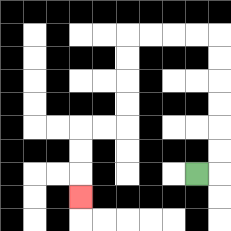{'start': '[8, 7]', 'end': '[3, 8]', 'path_directions': 'R,U,U,U,U,U,U,L,L,L,L,D,D,D,D,L,L,D,D,D', 'path_coordinates': '[[8, 7], [9, 7], [9, 6], [9, 5], [9, 4], [9, 3], [9, 2], [9, 1], [8, 1], [7, 1], [6, 1], [5, 1], [5, 2], [5, 3], [5, 4], [5, 5], [4, 5], [3, 5], [3, 6], [3, 7], [3, 8]]'}